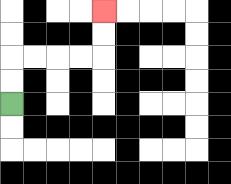{'start': '[0, 4]', 'end': '[4, 0]', 'path_directions': 'U,U,R,R,R,R,U,U', 'path_coordinates': '[[0, 4], [0, 3], [0, 2], [1, 2], [2, 2], [3, 2], [4, 2], [4, 1], [4, 0]]'}